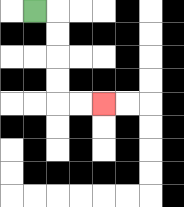{'start': '[1, 0]', 'end': '[4, 4]', 'path_directions': 'R,D,D,D,D,R,R', 'path_coordinates': '[[1, 0], [2, 0], [2, 1], [2, 2], [2, 3], [2, 4], [3, 4], [4, 4]]'}